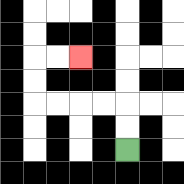{'start': '[5, 6]', 'end': '[3, 2]', 'path_directions': 'U,U,L,L,L,L,U,U,R,R', 'path_coordinates': '[[5, 6], [5, 5], [5, 4], [4, 4], [3, 4], [2, 4], [1, 4], [1, 3], [1, 2], [2, 2], [3, 2]]'}